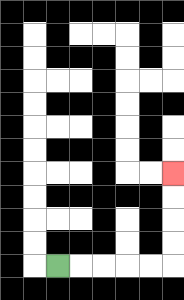{'start': '[2, 11]', 'end': '[7, 7]', 'path_directions': 'R,R,R,R,R,U,U,U,U', 'path_coordinates': '[[2, 11], [3, 11], [4, 11], [5, 11], [6, 11], [7, 11], [7, 10], [7, 9], [7, 8], [7, 7]]'}